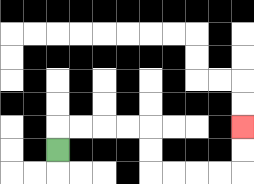{'start': '[2, 6]', 'end': '[10, 5]', 'path_directions': 'U,R,R,R,R,D,D,R,R,R,R,U,U', 'path_coordinates': '[[2, 6], [2, 5], [3, 5], [4, 5], [5, 5], [6, 5], [6, 6], [6, 7], [7, 7], [8, 7], [9, 7], [10, 7], [10, 6], [10, 5]]'}